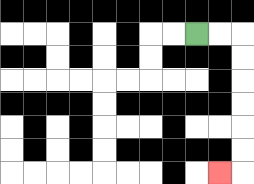{'start': '[8, 1]', 'end': '[9, 7]', 'path_directions': 'R,R,D,D,D,D,D,D,L', 'path_coordinates': '[[8, 1], [9, 1], [10, 1], [10, 2], [10, 3], [10, 4], [10, 5], [10, 6], [10, 7], [9, 7]]'}